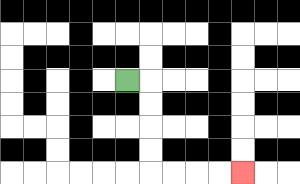{'start': '[5, 3]', 'end': '[10, 7]', 'path_directions': 'R,D,D,D,D,R,R,R,R', 'path_coordinates': '[[5, 3], [6, 3], [6, 4], [6, 5], [6, 6], [6, 7], [7, 7], [8, 7], [9, 7], [10, 7]]'}